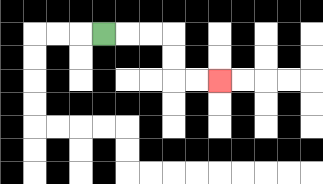{'start': '[4, 1]', 'end': '[9, 3]', 'path_directions': 'R,R,R,D,D,R,R', 'path_coordinates': '[[4, 1], [5, 1], [6, 1], [7, 1], [7, 2], [7, 3], [8, 3], [9, 3]]'}